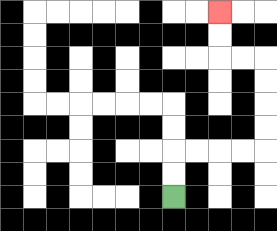{'start': '[7, 8]', 'end': '[9, 0]', 'path_directions': 'U,U,R,R,R,R,U,U,U,U,L,L,U,U', 'path_coordinates': '[[7, 8], [7, 7], [7, 6], [8, 6], [9, 6], [10, 6], [11, 6], [11, 5], [11, 4], [11, 3], [11, 2], [10, 2], [9, 2], [9, 1], [9, 0]]'}